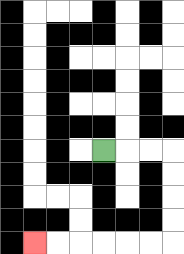{'start': '[4, 6]', 'end': '[1, 10]', 'path_directions': 'R,R,R,D,D,D,D,L,L,L,L,L,L', 'path_coordinates': '[[4, 6], [5, 6], [6, 6], [7, 6], [7, 7], [7, 8], [7, 9], [7, 10], [6, 10], [5, 10], [4, 10], [3, 10], [2, 10], [1, 10]]'}